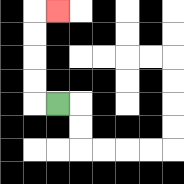{'start': '[2, 4]', 'end': '[2, 0]', 'path_directions': 'L,U,U,U,U,R', 'path_coordinates': '[[2, 4], [1, 4], [1, 3], [1, 2], [1, 1], [1, 0], [2, 0]]'}